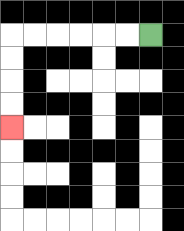{'start': '[6, 1]', 'end': '[0, 5]', 'path_directions': 'L,L,L,L,L,L,D,D,D,D', 'path_coordinates': '[[6, 1], [5, 1], [4, 1], [3, 1], [2, 1], [1, 1], [0, 1], [0, 2], [0, 3], [0, 4], [0, 5]]'}